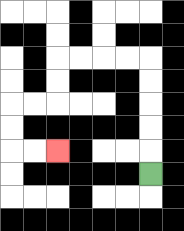{'start': '[6, 7]', 'end': '[2, 6]', 'path_directions': 'U,U,U,U,U,L,L,L,L,D,D,L,L,D,D,R,R', 'path_coordinates': '[[6, 7], [6, 6], [6, 5], [6, 4], [6, 3], [6, 2], [5, 2], [4, 2], [3, 2], [2, 2], [2, 3], [2, 4], [1, 4], [0, 4], [0, 5], [0, 6], [1, 6], [2, 6]]'}